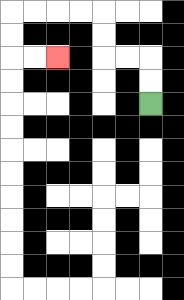{'start': '[6, 4]', 'end': '[2, 2]', 'path_directions': 'U,U,L,L,U,U,L,L,L,L,D,D,R,R', 'path_coordinates': '[[6, 4], [6, 3], [6, 2], [5, 2], [4, 2], [4, 1], [4, 0], [3, 0], [2, 0], [1, 0], [0, 0], [0, 1], [0, 2], [1, 2], [2, 2]]'}